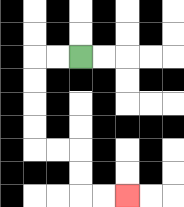{'start': '[3, 2]', 'end': '[5, 8]', 'path_directions': 'L,L,D,D,D,D,R,R,D,D,R,R', 'path_coordinates': '[[3, 2], [2, 2], [1, 2], [1, 3], [1, 4], [1, 5], [1, 6], [2, 6], [3, 6], [3, 7], [3, 8], [4, 8], [5, 8]]'}